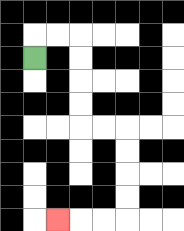{'start': '[1, 2]', 'end': '[2, 9]', 'path_directions': 'U,R,R,D,D,D,D,R,R,D,D,D,D,L,L,L', 'path_coordinates': '[[1, 2], [1, 1], [2, 1], [3, 1], [3, 2], [3, 3], [3, 4], [3, 5], [4, 5], [5, 5], [5, 6], [5, 7], [5, 8], [5, 9], [4, 9], [3, 9], [2, 9]]'}